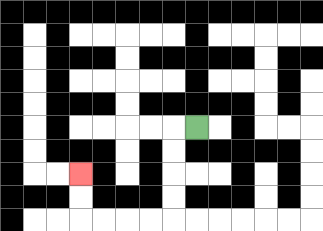{'start': '[8, 5]', 'end': '[3, 7]', 'path_directions': 'L,D,D,D,D,L,L,L,L,U,U', 'path_coordinates': '[[8, 5], [7, 5], [7, 6], [7, 7], [7, 8], [7, 9], [6, 9], [5, 9], [4, 9], [3, 9], [3, 8], [3, 7]]'}